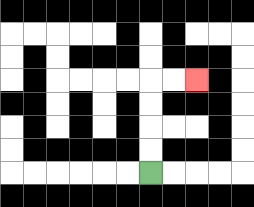{'start': '[6, 7]', 'end': '[8, 3]', 'path_directions': 'U,U,U,U,R,R', 'path_coordinates': '[[6, 7], [6, 6], [6, 5], [6, 4], [6, 3], [7, 3], [8, 3]]'}